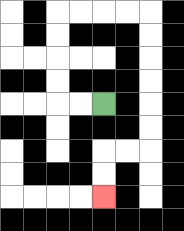{'start': '[4, 4]', 'end': '[4, 8]', 'path_directions': 'L,L,U,U,U,U,R,R,R,R,D,D,D,D,D,D,L,L,D,D', 'path_coordinates': '[[4, 4], [3, 4], [2, 4], [2, 3], [2, 2], [2, 1], [2, 0], [3, 0], [4, 0], [5, 0], [6, 0], [6, 1], [6, 2], [6, 3], [6, 4], [6, 5], [6, 6], [5, 6], [4, 6], [4, 7], [4, 8]]'}